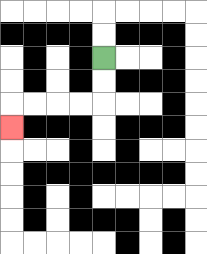{'start': '[4, 2]', 'end': '[0, 5]', 'path_directions': 'D,D,L,L,L,L,D', 'path_coordinates': '[[4, 2], [4, 3], [4, 4], [3, 4], [2, 4], [1, 4], [0, 4], [0, 5]]'}